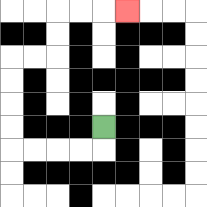{'start': '[4, 5]', 'end': '[5, 0]', 'path_directions': 'D,L,L,L,L,U,U,U,U,R,R,U,U,R,R,R', 'path_coordinates': '[[4, 5], [4, 6], [3, 6], [2, 6], [1, 6], [0, 6], [0, 5], [0, 4], [0, 3], [0, 2], [1, 2], [2, 2], [2, 1], [2, 0], [3, 0], [4, 0], [5, 0]]'}